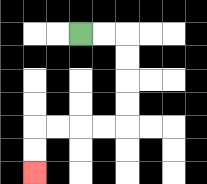{'start': '[3, 1]', 'end': '[1, 7]', 'path_directions': 'R,R,D,D,D,D,L,L,L,L,D,D', 'path_coordinates': '[[3, 1], [4, 1], [5, 1], [5, 2], [5, 3], [5, 4], [5, 5], [4, 5], [3, 5], [2, 5], [1, 5], [1, 6], [1, 7]]'}